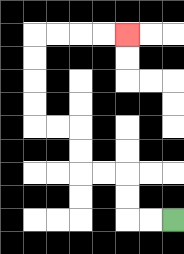{'start': '[7, 9]', 'end': '[5, 1]', 'path_directions': 'L,L,U,U,L,L,U,U,L,L,U,U,U,U,R,R,R,R', 'path_coordinates': '[[7, 9], [6, 9], [5, 9], [5, 8], [5, 7], [4, 7], [3, 7], [3, 6], [3, 5], [2, 5], [1, 5], [1, 4], [1, 3], [1, 2], [1, 1], [2, 1], [3, 1], [4, 1], [5, 1]]'}